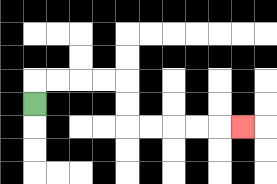{'start': '[1, 4]', 'end': '[10, 5]', 'path_directions': 'U,R,R,R,R,D,D,R,R,R,R,R', 'path_coordinates': '[[1, 4], [1, 3], [2, 3], [3, 3], [4, 3], [5, 3], [5, 4], [5, 5], [6, 5], [7, 5], [8, 5], [9, 5], [10, 5]]'}